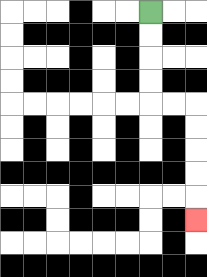{'start': '[6, 0]', 'end': '[8, 9]', 'path_directions': 'D,D,D,D,R,R,D,D,D,D,D', 'path_coordinates': '[[6, 0], [6, 1], [6, 2], [6, 3], [6, 4], [7, 4], [8, 4], [8, 5], [8, 6], [8, 7], [8, 8], [8, 9]]'}